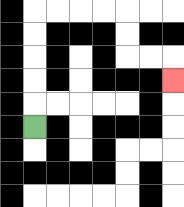{'start': '[1, 5]', 'end': '[7, 3]', 'path_directions': 'U,U,U,U,U,R,R,R,R,D,D,R,R,D', 'path_coordinates': '[[1, 5], [1, 4], [1, 3], [1, 2], [1, 1], [1, 0], [2, 0], [3, 0], [4, 0], [5, 0], [5, 1], [5, 2], [6, 2], [7, 2], [7, 3]]'}